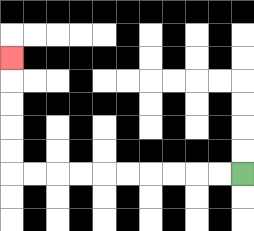{'start': '[10, 7]', 'end': '[0, 2]', 'path_directions': 'L,L,L,L,L,L,L,L,L,L,U,U,U,U,U', 'path_coordinates': '[[10, 7], [9, 7], [8, 7], [7, 7], [6, 7], [5, 7], [4, 7], [3, 7], [2, 7], [1, 7], [0, 7], [0, 6], [0, 5], [0, 4], [0, 3], [0, 2]]'}